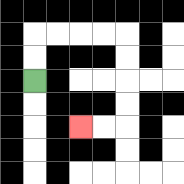{'start': '[1, 3]', 'end': '[3, 5]', 'path_directions': 'U,U,R,R,R,R,D,D,D,D,L,L', 'path_coordinates': '[[1, 3], [1, 2], [1, 1], [2, 1], [3, 1], [4, 1], [5, 1], [5, 2], [5, 3], [5, 4], [5, 5], [4, 5], [3, 5]]'}